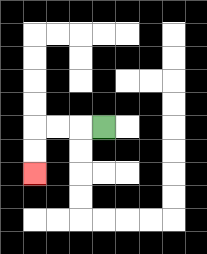{'start': '[4, 5]', 'end': '[1, 7]', 'path_directions': 'L,L,L,D,D', 'path_coordinates': '[[4, 5], [3, 5], [2, 5], [1, 5], [1, 6], [1, 7]]'}